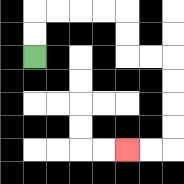{'start': '[1, 2]', 'end': '[5, 6]', 'path_directions': 'U,U,R,R,R,R,D,D,R,R,D,D,D,D,L,L', 'path_coordinates': '[[1, 2], [1, 1], [1, 0], [2, 0], [3, 0], [4, 0], [5, 0], [5, 1], [5, 2], [6, 2], [7, 2], [7, 3], [7, 4], [7, 5], [7, 6], [6, 6], [5, 6]]'}